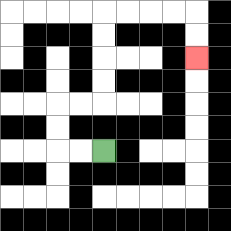{'start': '[4, 6]', 'end': '[8, 2]', 'path_directions': 'L,L,U,U,R,R,U,U,U,U,R,R,R,R,D,D', 'path_coordinates': '[[4, 6], [3, 6], [2, 6], [2, 5], [2, 4], [3, 4], [4, 4], [4, 3], [4, 2], [4, 1], [4, 0], [5, 0], [6, 0], [7, 0], [8, 0], [8, 1], [8, 2]]'}